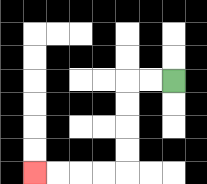{'start': '[7, 3]', 'end': '[1, 7]', 'path_directions': 'L,L,D,D,D,D,L,L,L,L', 'path_coordinates': '[[7, 3], [6, 3], [5, 3], [5, 4], [5, 5], [5, 6], [5, 7], [4, 7], [3, 7], [2, 7], [1, 7]]'}